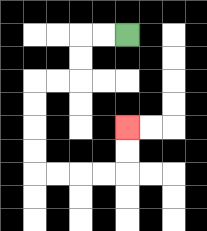{'start': '[5, 1]', 'end': '[5, 5]', 'path_directions': 'L,L,D,D,L,L,D,D,D,D,R,R,R,R,U,U', 'path_coordinates': '[[5, 1], [4, 1], [3, 1], [3, 2], [3, 3], [2, 3], [1, 3], [1, 4], [1, 5], [1, 6], [1, 7], [2, 7], [3, 7], [4, 7], [5, 7], [5, 6], [5, 5]]'}